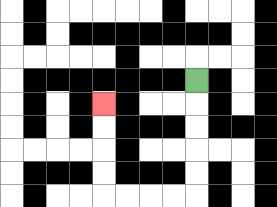{'start': '[8, 3]', 'end': '[4, 4]', 'path_directions': 'D,D,D,D,D,L,L,L,L,U,U,U,U', 'path_coordinates': '[[8, 3], [8, 4], [8, 5], [8, 6], [8, 7], [8, 8], [7, 8], [6, 8], [5, 8], [4, 8], [4, 7], [4, 6], [4, 5], [4, 4]]'}